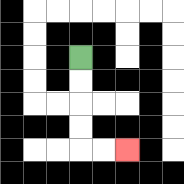{'start': '[3, 2]', 'end': '[5, 6]', 'path_directions': 'D,D,D,D,R,R', 'path_coordinates': '[[3, 2], [3, 3], [3, 4], [3, 5], [3, 6], [4, 6], [5, 6]]'}